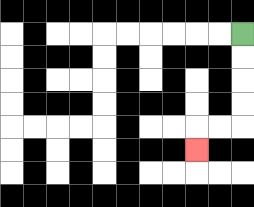{'start': '[10, 1]', 'end': '[8, 6]', 'path_directions': 'D,D,D,D,L,L,D', 'path_coordinates': '[[10, 1], [10, 2], [10, 3], [10, 4], [10, 5], [9, 5], [8, 5], [8, 6]]'}